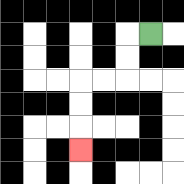{'start': '[6, 1]', 'end': '[3, 6]', 'path_directions': 'L,D,D,L,L,D,D,D', 'path_coordinates': '[[6, 1], [5, 1], [5, 2], [5, 3], [4, 3], [3, 3], [3, 4], [3, 5], [3, 6]]'}